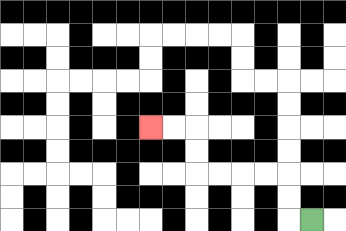{'start': '[13, 9]', 'end': '[6, 5]', 'path_directions': 'L,U,U,L,L,L,L,U,U,L,L', 'path_coordinates': '[[13, 9], [12, 9], [12, 8], [12, 7], [11, 7], [10, 7], [9, 7], [8, 7], [8, 6], [8, 5], [7, 5], [6, 5]]'}